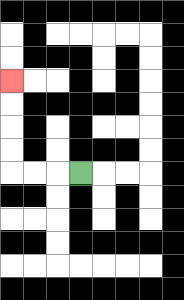{'start': '[3, 7]', 'end': '[0, 3]', 'path_directions': 'L,L,L,U,U,U,U', 'path_coordinates': '[[3, 7], [2, 7], [1, 7], [0, 7], [0, 6], [0, 5], [0, 4], [0, 3]]'}